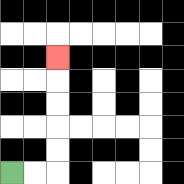{'start': '[0, 7]', 'end': '[2, 2]', 'path_directions': 'R,R,U,U,U,U,U', 'path_coordinates': '[[0, 7], [1, 7], [2, 7], [2, 6], [2, 5], [2, 4], [2, 3], [2, 2]]'}